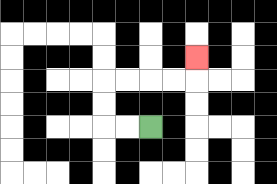{'start': '[6, 5]', 'end': '[8, 2]', 'path_directions': 'L,L,U,U,R,R,R,R,U', 'path_coordinates': '[[6, 5], [5, 5], [4, 5], [4, 4], [4, 3], [5, 3], [6, 3], [7, 3], [8, 3], [8, 2]]'}